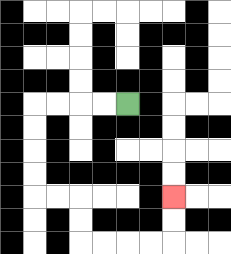{'start': '[5, 4]', 'end': '[7, 8]', 'path_directions': 'L,L,L,L,D,D,D,D,R,R,D,D,R,R,R,R,U,U', 'path_coordinates': '[[5, 4], [4, 4], [3, 4], [2, 4], [1, 4], [1, 5], [1, 6], [1, 7], [1, 8], [2, 8], [3, 8], [3, 9], [3, 10], [4, 10], [5, 10], [6, 10], [7, 10], [7, 9], [7, 8]]'}